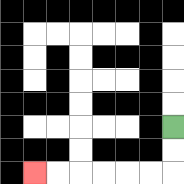{'start': '[7, 5]', 'end': '[1, 7]', 'path_directions': 'D,D,L,L,L,L,L,L', 'path_coordinates': '[[7, 5], [7, 6], [7, 7], [6, 7], [5, 7], [4, 7], [3, 7], [2, 7], [1, 7]]'}